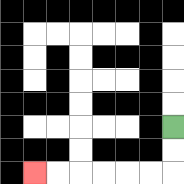{'start': '[7, 5]', 'end': '[1, 7]', 'path_directions': 'D,D,L,L,L,L,L,L', 'path_coordinates': '[[7, 5], [7, 6], [7, 7], [6, 7], [5, 7], [4, 7], [3, 7], [2, 7], [1, 7]]'}